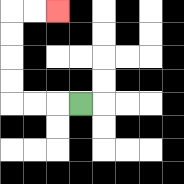{'start': '[3, 4]', 'end': '[2, 0]', 'path_directions': 'L,L,L,U,U,U,U,R,R', 'path_coordinates': '[[3, 4], [2, 4], [1, 4], [0, 4], [0, 3], [0, 2], [0, 1], [0, 0], [1, 0], [2, 0]]'}